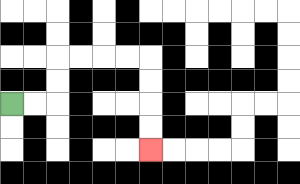{'start': '[0, 4]', 'end': '[6, 6]', 'path_directions': 'R,R,U,U,R,R,R,R,D,D,D,D', 'path_coordinates': '[[0, 4], [1, 4], [2, 4], [2, 3], [2, 2], [3, 2], [4, 2], [5, 2], [6, 2], [6, 3], [6, 4], [6, 5], [6, 6]]'}